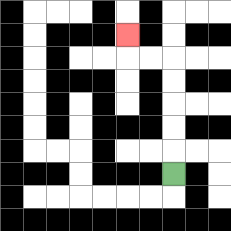{'start': '[7, 7]', 'end': '[5, 1]', 'path_directions': 'U,U,U,U,U,L,L,U', 'path_coordinates': '[[7, 7], [7, 6], [7, 5], [7, 4], [7, 3], [7, 2], [6, 2], [5, 2], [5, 1]]'}